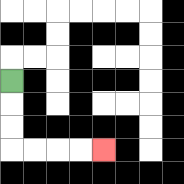{'start': '[0, 3]', 'end': '[4, 6]', 'path_directions': 'D,D,D,R,R,R,R', 'path_coordinates': '[[0, 3], [0, 4], [0, 5], [0, 6], [1, 6], [2, 6], [3, 6], [4, 6]]'}